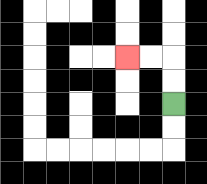{'start': '[7, 4]', 'end': '[5, 2]', 'path_directions': 'U,U,L,L', 'path_coordinates': '[[7, 4], [7, 3], [7, 2], [6, 2], [5, 2]]'}